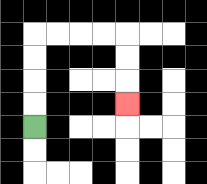{'start': '[1, 5]', 'end': '[5, 4]', 'path_directions': 'U,U,U,U,R,R,R,R,D,D,D', 'path_coordinates': '[[1, 5], [1, 4], [1, 3], [1, 2], [1, 1], [2, 1], [3, 1], [4, 1], [5, 1], [5, 2], [5, 3], [5, 4]]'}